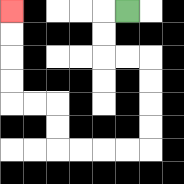{'start': '[5, 0]', 'end': '[0, 0]', 'path_directions': 'L,D,D,R,R,D,D,D,D,L,L,L,L,U,U,L,L,U,U,U,U', 'path_coordinates': '[[5, 0], [4, 0], [4, 1], [4, 2], [5, 2], [6, 2], [6, 3], [6, 4], [6, 5], [6, 6], [5, 6], [4, 6], [3, 6], [2, 6], [2, 5], [2, 4], [1, 4], [0, 4], [0, 3], [0, 2], [0, 1], [0, 0]]'}